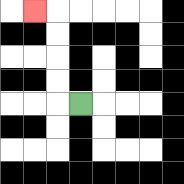{'start': '[3, 4]', 'end': '[1, 0]', 'path_directions': 'L,U,U,U,U,L', 'path_coordinates': '[[3, 4], [2, 4], [2, 3], [2, 2], [2, 1], [2, 0], [1, 0]]'}